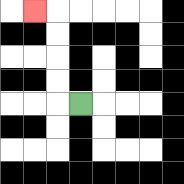{'start': '[3, 4]', 'end': '[1, 0]', 'path_directions': 'L,U,U,U,U,L', 'path_coordinates': '[[3, 4], [2, 4], [2, 3], [2, 2], [2, 1], [2, 0], [1, 0]]'}